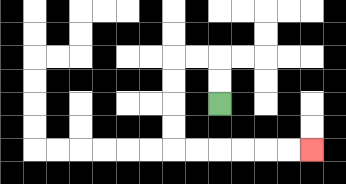{'start': '[9, 4]', 'end': '[13, 6]', 'path_directions': 'U,U,L,L,D,D,D,D,R,R,R,R,R,R', 'path_coordinates': '[[9, 4], [9, 3], [9, 2], [8, 2], [7, 2], [7, 3], [7, 4], [7, 5], [7, 6], [8, 6], [9, 6], [10, 6], [11, 6], [12, 6], [13, 6]]'}